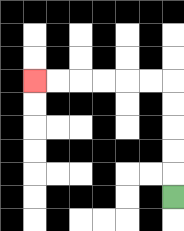{'start': '[7, 8]', 'end': '[1, 3]', 'path_directions': 'U,U,U,U,U,L,L,L,L,L,L', 'path_coordinates': '[[7, 8], [7, 7], [7, 6], [7, 5], [7, 4], [7, 3], [6, 3], [5, 3], [4, 3], [3, 3], [2, 3], [1, 3]]'}